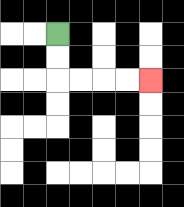{'start': '[2, 1]', 'end': '[6, 3]', 'path_directions': 'D,D,R,R,R,R', 'path_coordinates': '[[2, 1], [2, 2], [2, 3], [3, 3], [4, 3], [5, 3], [6, 3]]'}